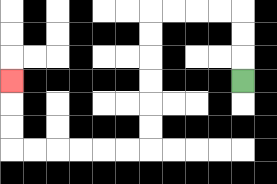{'start': '[10, 3]', 'end': '[0, 3]', 'path_directions': 'U,U,U,L,L,L,L,D,D,D,D,D,D,L,L,L,L,L,L,U,U,U', 'path_coordinates': '[[10, 3], [10, 2], [10, 1], [10, 0], [9, 0], [8, 0], [7, 0], [6, 0], [6, 1], [6, 2], [6, 3], [6, 4], [6, 5], [6, 6], [5, 6], [4, 6], [3, 6], [2, 6], [1, 6], [0, 6], [0, 5], [0, 4], [0, 3]]'}